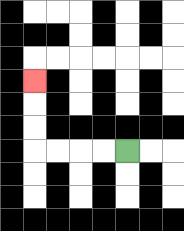{'start': '[5, 6]', 'end': '[1, 3]', 'path_directions': 'L,L,L,L,U,U,U', 'path_coordinates': '[[5, 6], [4, 6], [3, 6], [2, 6], [1, 6], [1, 5], [1, 4], [1, 3]]'}